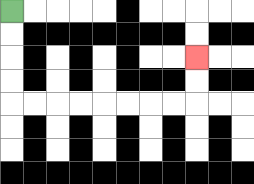{'start': '[0, 0]', 'end': '[8, 2]', 'path_directions': 'D,D,D,D,R,R,R,R,R,R,R,R,U,U', 'path_coordinates': '[[0, 0], [0, 1], [0, 2], [0, 3], [0, 4], [1, 4], [2, 4], [3, 4], [4, 4], [5, 4], [6, 4], [7, 4], [8, 4], [8, 3], [8, 2]]'}